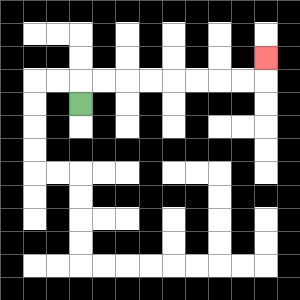{'start': '[3, 4]', 'end': '[11, 2]', 'path_directions': 'U,R,R,R,R,R,R,R,R,U', 'path_coordinates': '[[3, 4], [3, 3], [4, 3], [5, 3], [6, 3], [7, 3], [8, 3], [9, 3], [10, 3], [11, 3], [11, 2]]'}